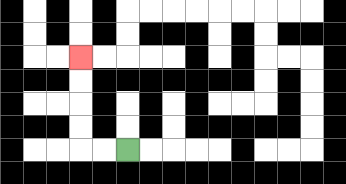{'start': '[5, 6]', 'end': '[3, 2]', 'path_directions': 'L,L,U,U,U,U', 'path_coordinates': '[[5, 6], [4, 6], [3, 6], [3, 5], [3, 4], [3, 3], [3, 2]]'}